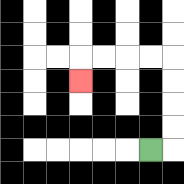{'start': '[6, 6]', 'end': '[3, 3]', 'path_directions': 'R,U,U,U,U,L,L,L,L,D', 'path_coordinates': '[[6, 6], [7, 6], [7, 5], [7, 4], [7, 3], [7, 2], [6, 2], [5, 2], [4, 2], [3, 2], [3, 3]]'}